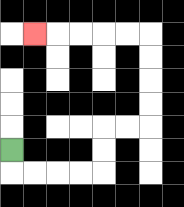{'start': '[0, 6]', 'end': '[1, 1]', 'path_directions': 'D,R,R,R,R,U,U,R,R,U,U,U,U,L,L,L,L,L', 'path_coordinates': '[[0, 6], [0, 7], [1, 7], [2, 7], [3, 7], [4, 7], [4, 6], [4, 5], [5, 5], [6, 5], [6, 4], [6, 3], [6, 2], [6, 1], [5, 1], [4, 1], [3, 1], [2, 1], [1, 1]]'}